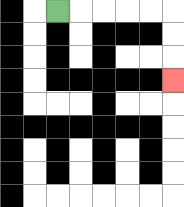{'start': '[2, 0]', 'end': '[7, 3]', 'path_directions': 'R,R,R,R,R,D,D,D', 'path_coordinates': '[[2, 0], [3, 0], [4, 0], [5, 0], [6, 0], [7, 0], [7, 1], [7, 2], [7, 3]]'}